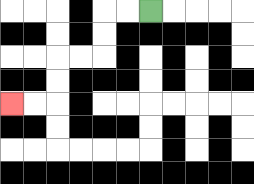{'start': '[6, 0]', 'end': '[0, 4]', 'path_directions': 'L,L,D,D,L,L,D,D,L,L', 'path_coordinates': '[[6, 0], [5, 0], [4, 0], [4, 1], [4, 2], [3, 2], [2, 2], [2, 3], [2, 4], [1, 4], [0, 4]]'}